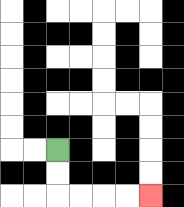{'start': '[2, 6]', 'end': '[6, 8]', 'path_directions': 'D,D,R,R,R,R', 'path_coordinates': '[[2, 6], [2, 7], [2, 8], [3, 8], [4, 8], [5, 8], [6, 8]]'}